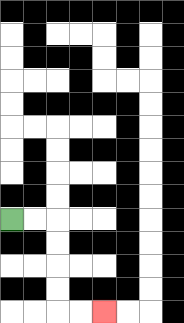{'start': '[0, 9]', 'end': '[4, 13]', 'path_directions': 'R,R,D,D,D,D,R,R', 'path_coordinates': '[[0, 9], [1, 9], [2, 9], [2, 10], [2, 11], [2, 12], [2, 13], [3, 13], [4, 13]]'}